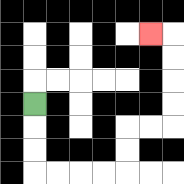{'start': '[1, 4]', 'end': '[6, 1]', 'path_directions': 'D,D,D,R,R,R,R,U,U,R,R,U,U,U,U,L', 'path_coordinates': '[[1, 4], [1, 5], [1, 6], [1, 7], [2, 7], [3, 7], [4, 7], [5, 7], [5, 6], [5, 5], [6, 5], [7, 5], [7, 4], [7, 3], [7, 2], [7, 1], [6, 1]]'}